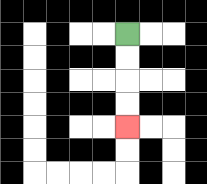{'start': '[5, 1]', 'end': '[5, 5]', 'path_directions': 'D,D,D,D', 'path_coordinates': '[[5, 1], [5, 2], [5, 3], [5, 4], [5, 5]]'}